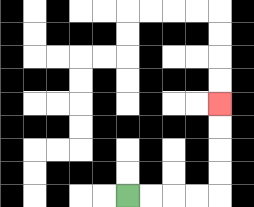{'start': '[5, 8]', 'end': '[9, 4]', 'path_directions': 'R,R,R,R,U,U,U,U', 'path_coordinates': '[[5, 8], [6, 8], [7, 8], [8, 8], [9, 8], [9, 7], [9, 6], [9, 5], [9, 4]]'}